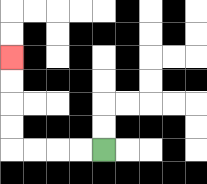{'start': '[4, 6]', 'end': '[0, 2]', 'path_directions': 'L,L,L,L,U,U,U,U', 'path_coordinates': '[[4, 6], [3, 6], [2, 6], [1, 6], [0, 6], [0, 5], [0, 4], [0, 3], [0, 2]]'}